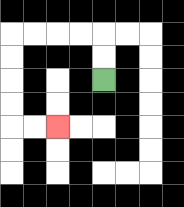{'start': '[4, 3]', 'end': '[2, 5]', 'path_directions': 'U,U,L,L,L,L,D,D,D,D,R,R', 'path_coordinates': '[[4, 3], [4, 2], [4, 1], [3, 1], [2, 1], [1, 1], [0, 1], [0, 2], [0, 3], [0, 4], [0, 5], [1, 5], [2, 5]]'}